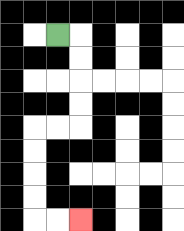{'start': '[2, 1]', 'end': '[3, 9]', 'path_directions': 'R,D,D,D,D,L,L,D,D,D,D,R,R', 'path_coordinates': '[[2, 1], [3, 1], [3, 2], [3, 3], [3, 4], [3, 5], [2, 5], [1, 5], [1, 6], [1, 7], [1, 8], [1, 9], [2, 9], [3, 9]]'}